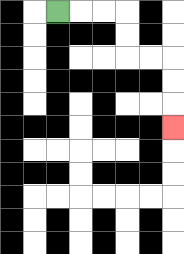{'start': '[2, 0]', 'end': '[7, 5]', 'path_directions': 'R,R,R,D,D,R,R,D,D,D', 'path_coordinates': '[[2, 0], [3, 0], [4, 0], [5, 0], [5, 1], [5, 2], [6, 2], [7, 2], [7, 3], [7, 4], [7, 5]]'}